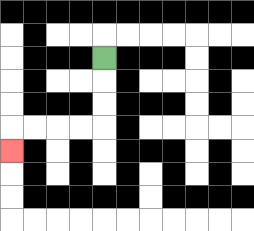{'start': '[4, 2]', 'end': '[0, 6]', 'path_directions': 'D,D,D,L,L,L,L,D', 'path_coordinates': '[[4, 2], [4, 3], [4, 4], [4, 5], [3, 5], [2, 5], [1, 5], [0, 5], [0, 6]]'}